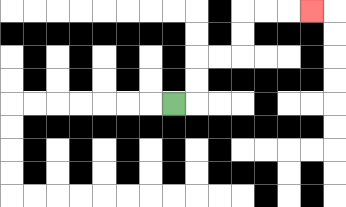{'start': '[7, 4]', 'end': '[13, 0]', 'path_directions': 'R,U,U,R,R,U,U,R,R,R', 'path_coordinates': '[[7, 4], [8, 4], [8, 3], [8, 2], [9, 2], [10, 2], [10, 1], [10, 0], [11, 0], [12, 0], [13, 0]]'}